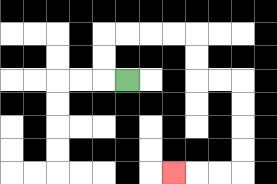{'start': '[5, 3]', 'end': '[7, 7]', 'path_directions': 'L,U,U,R,R,R,R,D,D,R,R,D,D,D,D,L,L,L', 'path_coordinates': '[[5, 3], [4, 3], [4, 2], [4, 1], [5, 1], [6, 1], [7, 1], [8, 1], [8, 2], [8, 3], [9, 3], [10, 3], [10, 4], [10, 5], [10, 6], [10, 7], [9, 7], [8, 7], [7, 7]]'}